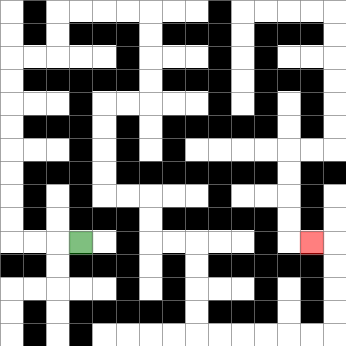{'start': '[3, 10]', 'end': '[13, 10]', 'path_directions': 'L,L,L,U,U,U,U,U,U,U,U,R,R,U,U,R,R,R,R,D,D,D,D,L,L,D,D,D,D,R,R,D,D,R,R,D,D,D,D,R,R,R,R,R,R,U,U,U,U,L', 'path_coordinates': '[[3, 10], [2, 10], [1, 10], [0, 10], [0, 9], [0, 8], [0, 7], [0, 6], [0, 5], [0, 4], [0, 3], [0, 2], [1, 2], [2, 2], [2, 1], [2, 0], [3, 0], [4, 0], [5, 0], [6, 0], [6, 1], [6, 2], [6, 3], [6, 4], [5, 4], [4, 4], [4, 5], [4, 6], [4, 7], [4, 8], [5, 8], [6, 8], [6, 9], [6, 10], [7, 10], [8, 10], [8, 11], [8, 12], [8, 13], [8, 14], [9, 14], [10, 14], [11, 14], [12, 14], [13, 14], [14, 14], [14, 13], [14, 12], [14, 11], [14, 10], [13, 10]]'}